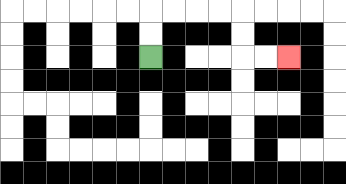{'start': '[6, 2]', 'end': '[12, 2]', 'path_directions': 'U,U,R,R,R,R,D,D,R,R', 'path_coordinates': '[[6, 2], [6, 1], [6, 0], [7, 0], [8, 0], [9, 0], [10, 0], [10, 1], [10, 2], [11, 2], [12, 2]]'}